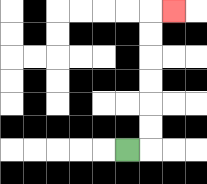{'start': '[5, 6]', 'end': '[7, 0]', 'path_directions': 'R,U,U,U,U,U,U,R', 'path_coordinates': '[[5, 6], [6, 6], [6, 5], [6, 4], [6, 3], [6, 2], [6, 1], [6, 0], [7, 0]]'}